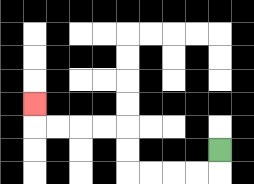{'start': '[9, 6]', 'end': '[1, 4]', 'path_directions': 'D,L,L,L,L,U,U,L,L,L,L,U', 'path_coordinates': '[[9, 6], [9, 7], [8, 7], [7, 7], [6, 7], [5, 7], [5, 6], [5, 5], [4, 5], [3, 5], [2, 5], [1, 5], [1, 4]]'}